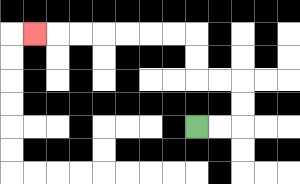{'start': '[8, 5]', 'end': '[1, 1]', 'path_directions': 'R,R,U,U,L,L,U,U,L,L,L,L,L,L,L', 'path_coordinates': '[[8, 5], [9, 5], [10, 5], [10, 4], [10, 3], [9, 3], [8, 3], [8, 2], [8, 1], [7, 1], [6, 1], [5, 1], [4, 1], [3, 1], [2, 1], [1, 1]]'}